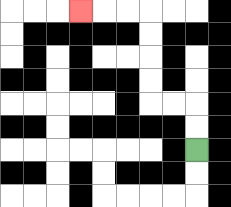{'start': '[8, 6]', 'end': '[3, 0]', 'path_directions': 'U,U,L,L,U,U,U,U,L,L,L', 'path_coordinates': '[[8, 6], [8, 5], [8, 4], [7, 4], [6, 4], [6, 3], [6, 2], [6, 1], [6, 0], [5, 0], [4, 0], [3, 0]]'}